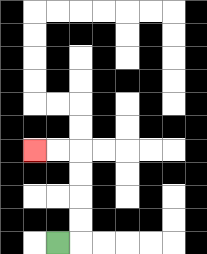{'start': '[2, 10]', 'end': '[1, 6]', 'path_directions': 'R,U,U,U,U,L,L', 'path_coordinates': '[[2, 10], [3, 10], [3, 9], [3, 8], [3, 7], [3, 6], [2, 6], [1, 6]]'}